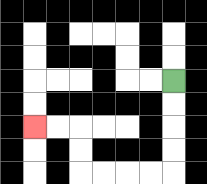{'start': '[7, 3]', 'end': '[1, 5]', 'path_directions': 'D,D,D,D,L,L,L,L,U,U,L,L', 'path_coordinates': '[[7, 3], [7, 4], [7, 5], [7, 6], [7, 7], [6, 7], [5, 7], [4, 7], [3, 7], [3, 6], [3, 5], [2, 5], [1, 5]]'}